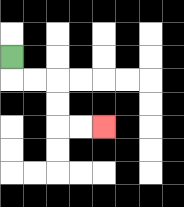{'start': '[0, 2]', 'end': '[4, 5]', 'path_directions': 'D,R,R,D,D,R,R', 'path_coordinates': '[[0, 2], [0, 3], [1, 3], [2, 3], [2, 4], [2, 5], [3, 5], [4, 5]]'}